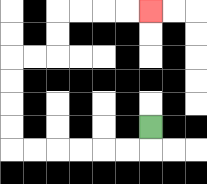{'start': '[6, 5]', 'end': '[6, 0]', 'path_directions': 'D,L,L,L,L,L,L,U,U,U,U,R,R,U,U,R,R,R,R', 'path_coordinates': '[[6, 5], [6, 6], [5, 6], [4, 6], [3, 6], [2, 6], [1, 6], [0, 6], [0, 5], [0, 4], [0, 3], [0, 2], [1, 2], [2, 2], [2, 1], [2, 0], [3, 0], [4, 0], [5, 0], [6, 0]]'}